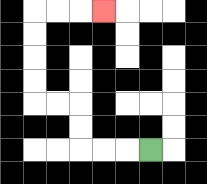{'start': '[6, 6]', 'end': '[4, 0]', 'path_directions': 'L,L,L,U,U,L,L,U,U,U,U,R,R,R', 'path_coordinates': '[[6, 6], [5, 6], [4, 6], [3, 6], [3, 5], [3, 4], [2, 4], [1, 4], [1, 3], [1, 2], [1, 1], [1, 0], [2, 0], [3, 0], [4, 0]]'}